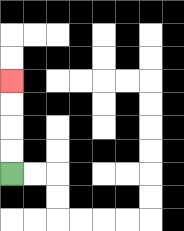{'start': '[0, 7]', 'end': '[0, 3]', 'path_directions': 'U,U,U,U', 'path_coordinates': '[[0, 7], [0, 6], [0, 5], [0, 4], [0, 3]]'}